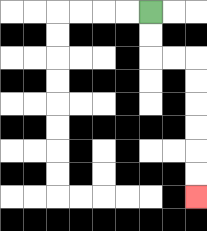{'start': '[6, 0]', 'end': '[8, 8]', 'path_directions': 'D,D,R,R,D,D,D,D,D,D', 'path_coordinates': '[[6, 0], [6, 1], [6, 2], [7, 2], [8, 2], [8, 3], [8, 4], [8, 5], [8, 6], [8, 7], [8, 8]]'}